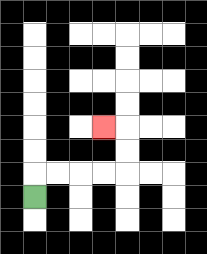{'start': '[1, 8]', 'end': '[4, 5]', 'path_directions': 'U,R,R,R,R,U,U,L', 'path_coordinates': '[[1, 8], [1, 7], [2, 7], [3, 7], [4, 7], [5, 7], [5, 6], [5, 5], [4, 5]]'}